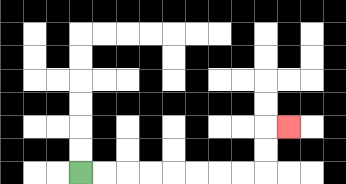{'start': '[3, 7]', 'end': '[12, 5]', 'path_directions': 'R,R,R,R,R,R,R,R,U,U,R', 'path_coordinates': '[[3, 7], [4, 7], [5, 7], [6, 7], [7, 7], [8, 7], [9, 7], [10, 7], [11, 7], [11, 6], [11, 5], [12, 5]]'}